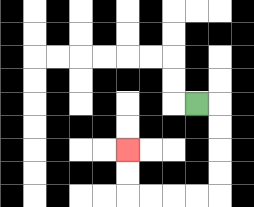{'start': '[8, 4]', 'end': '[5, 6]', 'path_directions': 'R,D,D,D,D,L,L,L,L,U,U', 'path_coordinates': '[[8, 4], [9, 4], [9, 5], [9, 6], [9, 7], [9, 8], [8, 8], [7, 8], [6, 8], [5, 8], [5, 7], [5, 6]]'}